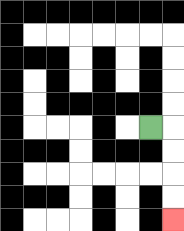{'start': '[6, 5]', 'end': '[7, 9]', 'path_directions': 'R,D,D,D,D', 'path_coordinates': '[[6, 5], [7, 5], [7, 6], [7, 7], [7, 8], [7, 9]]'}